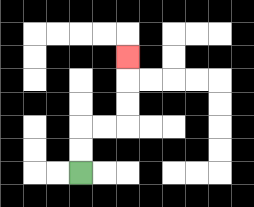{'start': '[3, 7]', 'end': '[5, 2]', 'path_directions': 'U,U,R,R,U,U,U', 'path_coordinates': '[[3, 7], [3, 6], [3, 5], [4, 5], [5, 5], [5, 4], [5, 3], [5, 2]]'}